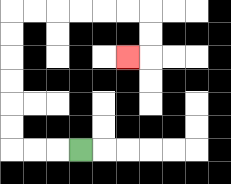{'start': '[3, 6]', 'end': '[5, 2]', 'path_directions': 'L,L,L,U,U,U,U,U,U,R,R,R,R,R,R,D,D,L', 'path_coordinates': '[[3, 6], [2, 6], [1, 6], [0, 6], [0, 5], [0, 4], [0, 3], [0, 2], [0, 1], [0, 0], [1, 0], [2, 0], [3, 0], [4, 0], [5, 0], [6, 0], [6, 1], [6, 2], [5, 2]]'}